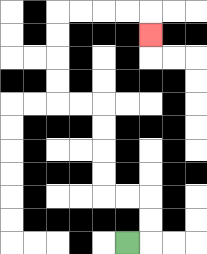{'start': '[5, 10]', 'end': '[6, 1]', 'path_directions': 'R,U,U,L,L,U,U,U,U,L,L,U,U,U,U,R,R,R,R,D', 'path_coordinates': '[[5, 10], [6, 10], [6, 9], [6, 8], [5, 8], [4, 8], [4, 7], [4, 6], [4, 5], [4, 4], [3, 4], [2, 4], [2, 3], [2, 2], [2, 1], [2, 0], [3, 0], [4, 0], [5, 0], [6, 0], [6, 1]]'}